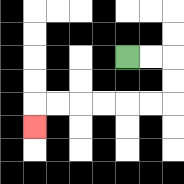{'start': '[5, 2]', 'end': '[1, 5]', 'path_directions': 'R,R,D,D,L,L,L,L,L,L,D', 'path_coordinates': '[[5, 2], [6, 2], [7, 2], [7, 3], [7, 4], [6, 4], [5, 4], [4, 4], [3, 4], [2, 4], [1, 4], [1, 5]]'}